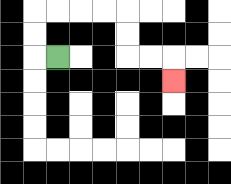{'start': '[2, 2]', 'end': '[7, 3]', 'path_directions': 'L,U,U,R,R,R,R,D,D,R,R,D', 'path_coordinates': '[[2, 2], [1, 2], [1, 1], [1, 0], [2, 0], [3, 0], [4, 0], [5, 0], [5, 1], [5, 2], [6, 2], [7, 2], [7, 3]]'}